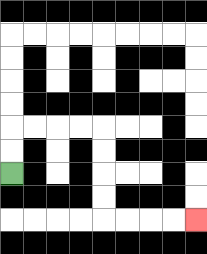{'start': '[0, 7]', 'end': '[8, 9]', 'path_directions': 'U,U,R,R,R,R,D,D,D,D,R,R,R,R', 'path_coordinates': '[[0, 7], [0, 6], [0, 5], [1, 5], [2, 5], [3, 5], [4, 5], [4, 6], [4, 7], [4, 8], [4, 9], [5, 9], [6, 9], [7, 9], [8, 9]]'}